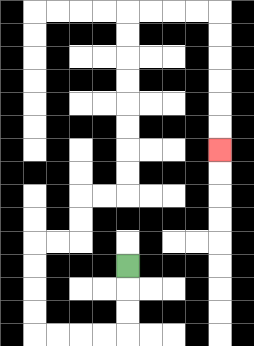{'start': '[5, 11]', 'end': '[9, 6]', 'path_directions': 'D,D,D,L,L,L,L,U,U,U,U,R,R,U,U,R,R,U,U,U,U,U,U,U,U,R,R,R,R,D,D,D,D,D,D', 'path_coordinates': '[[5, 11], [5, 12], [5, 13], [5, 14], [4, 14], [3, 14], [2, 14], [1, 14], [1, 13], [1, 12], [1, 11], [1, 10], [2, 10], [3, 10], [3, 9], [3, 8], [4, 8], [5, 8], [5, 7], [5, 6], [5, 5], [5, 4], [5, 3], [5, 2], [5, 1], [5, 0], [6, 0], [7, 0], [8, 0], [9, 0], [9, 1], [9, 2], [9, 3], [9, 4], [9, 5], [9, 6]]'}